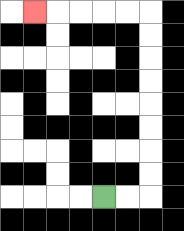{'start': '[4, 8]', 'end': '[1, 0]', 'path_directions': 'R,R,U,U,U,U,U,U,U,U,L,L,L,L,L', 'path_coordinates': '[[4, 8], [5, 8], [6, 8], [6, 7], [6, 6], [6, 5], [6, 4], [6, 3], [6, 2], [6, 1], [6, 0], [5, 0], [4, 0], [3, 0], [2, 0], [1, 0]]'}